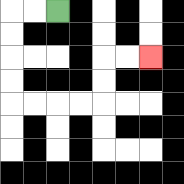{'start': '[2, 0]', 'end': '[6, 2]', 'path_directions': 'L,L,D,D,D,D,R,R,R,R,U,U,R,R', 'path_coordinates': '[[2, 0], [1, 0], [0, 0], [0, 1], [0, 2], [0, 3], [0, 4], [1, 4], [2, 4], [3, 4], [4, 4], [4, 3], [4, 2], [5, 2], [6, 2]]'}